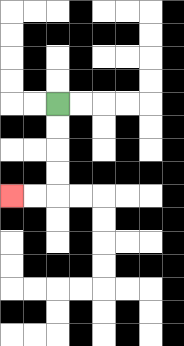{'start': '[2, 4]', 'end': '[0, 8]', 'path_directions': 'D,D,D,D,L,L', 'path_coordinates': '[[2, 4], [2, 5], [2, 6], [2, 7], [2, 8], [1, 8], [0, 8]]'}